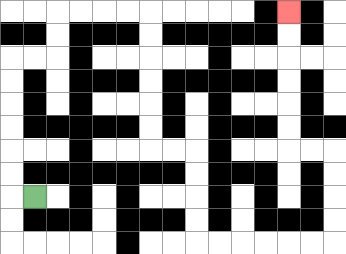{'start': '[1, 8]', 'end': '[12, 0]', 'path_directions': 'L,U,U,U,U,U,U,R,R,U,U,R,R,R,R,D,D,D,D,D,D,R,R,D,D,D,D,R,R,R,R,R,R,U,U,U,U,L,L,U,U,U,U,U,U', 'path_coordinates': '[[1, 8], [0, 8], [0, 7], [0, 6], [0, 5], [0, 4], [0, 3], [0, 2], [1, 2], [2, 2], [2, 1], [2, 0], [3, 0], [4, 0], [5, 0], [6, 0], [6, 1], [6, 2], [6, 3], [6, 4], [6, 5], [6, 6], [7, 6], [8, 6], [8, 7], [8, 8], [8, 9], [8, 10], [9, 10], [10, 10], [11, 10], [12, 10], [13, 10], [14, 10], [14, 9], [14, 8], [14, 7], [14, 6], [13, 6], [12, 6], [12, 5], [12, 4], [12, 3], [12, 2], [12, 1], [12, 0]]'}